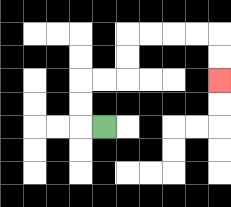{'start': '[4, 5]', 'end': '[9, 3]', 'path_directions': 'L,U,U,R,R,U,U,R,R,R,R,D,D', 'path_coordinates': '[[4, 5], [3, 5], [3, 4], [3, 3], [4, 3], [5, 3], [5, 2], [5, 1], [6, 1], [7, 1], [8, 1], [9, 1], [9, 2], [9, 3]]'}